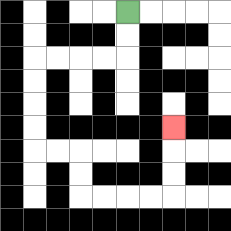{'start': '[5, 0]', 'end': '[7, 5]', 'path_directions': 'D,D,L,L,L,L,D,D,D,D,R,R,D,D,R,R,R,R,U,U,U', 'path_coordinates': '[[5, 0], [5, 1], [5, 2], [4, 2], [3, 2], [2, 2], [1, 2], [1, 3], [1, 4], [1, 5], [1, 6], [2, 6], [3, 6], [3, 7], [3, 8], [4, 8], [5, 8], [6, 8], [7, 8], [7, 7], [7, 6], [7, 5]]'}